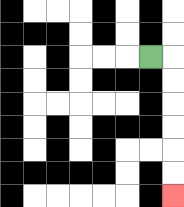{'start': '[6, 2]', 'end': '[7, 8]', 'path_directions': 'R,D,D,D,D,D,D', 'path_coordinates': '[[6, 2], [7, 2], [7, 3], [7, 4], [7, 5], [7, 6], [7, 7], [7, 8]]'}